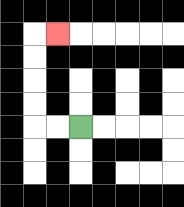{'start': '[3, 5]', 'end': '[2, 1]', 'path_directions': 'L,L,U,U,U,U,R', 'path_coordinates': '[[3, 5], [2, 5], [1, 5], [1, 4], [1, 3], [1, 2], [1, 1], [2, 1]]'}